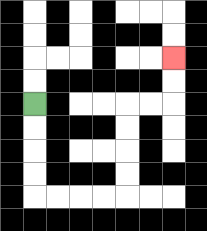{'start': '[1, 4]', 'end': '[7, 2]', 'path_directions': 'D,D,D,D,R,R,R,R,U,U,U,U,R,R,U,U', 'path_coordinates': '[[1, 4], [1, 5], [1, 6], [1, 7], [1, 8], [2, 8], [3, 8], [4, 8], [5, 8], [5, 7], [5, 6], [5, 5], [5, 4], [6, 4], [7, 4], [7, 3], [7, 2]]'}